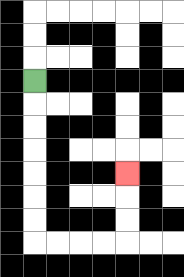{'start': '[1, 3]', 'end': '[5, 7]', 'path_directions': 'D,D,D,D,D,D,D,R,R,R,R,U,U,U', 'path_coordinates': '[[1, 3], [1, 4], [1, 5], [1, 6], [1, 7], [1, 8], [1, 9], [1, 10], [2, 10], [3, 10], [4, 10], [5, 10], [5, 9], [5, 8], [5, 7]]'}